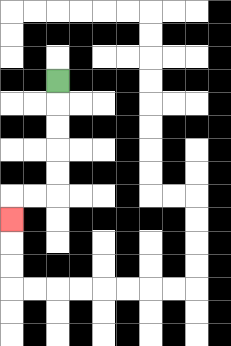{'start': '[2, 3]', 'end': '[0, 9]', 'path_directions': 'D,D,D,D,D,L,L,D', 'path_coordinates': '[[2, 3], [2, 4], [2, 5], [2, 6], [2, 7], [2, 8], [1, 8], [0, 8], [0, 9]]'}